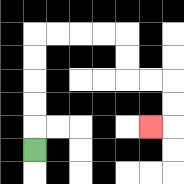{'start': '[1, 6]', 'end': '[6, 5]', 'path_directions': 'U,U,U,U,U,R,R,R,R,D,D,R,R,D,D,L', 'path_coordinates': '[[1, 6], [1, 5], [1, 4], [1, 3], [1, 2], [1, 1], [2, 1], [3, 1], [4, 1], [5, 1], [5, 2], [5, 3], [6, 3], [7, 3], [7, 4], [7, 5], [6, 5]]'}